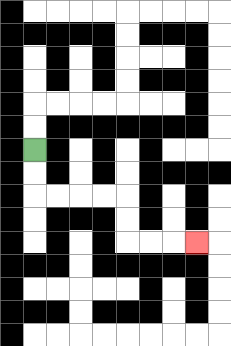{'start': '[1, 6]', 'end': '[8, 10]', 'path_directions': 'D,D,R,R,R,R,D,D,R,R,R', 'path_coordinates': '[[1, 6], [1, 7], [1, 8], [2, 8], [3, 8], [4, 8], [5, 8], [5, 9], [5, 10], [6, 10], [7, 10], [8, 10]]'}